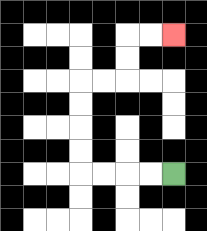{'start': '[7, 7]', 'end': '[7, 1]', 'path_directions': 'L,L,L,L,U,U,U,U,R,R,U,U,R,R', 'path_coordinates': '[[7, 7], [6, 7], [5, 7], [4, 7], [3, 7], [3, 6], [3, 5], [3, 4], [3, 3], [4, 3], [5, 3], [5, 2], [5, 1], [6, 1], [7, 1]]'}